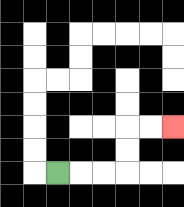{'start': '[2, 7]', 'end': '[7, 5]', 'path_directions': 'R,R,R,U,U,R,R', 'path_coordinates': '[[2, 7], [3, 7], [4, 7], [5, 7], [5, 6], [5, 5], [6, 5], [7, 5]]'}